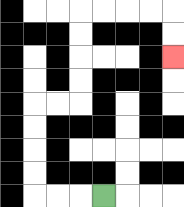{'start': '[4, 8]', 'end': '[7, 2]', 'path_directions': 'L,L,L,U,U,U,U,R,R,U,U,U,U,R,R,R,R,D,D', 'path_coordinates': '[[4, 8], [3, 8], [2, 8], [1, 8], [1, 7], [1, 6], [1, 5], [1, 4], [2, 4], [3, 4], [3, 3], [3, 2], [3, 1], [3, 0], [4, 0], [5, 0], [6, 0], [7, 0], [7, 1], [7, 2]]'}